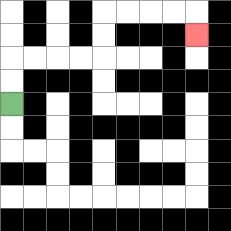{'start': '[0, 4]', 'end': '[8, 1]', 'path_directions': 'U,U,R,R,R,R,U,U,R,R,R,R,D', 'path_coordinates': '[[0, 4], [0, 3], [0, 2], [1, 2], [2, 2], [3, 2], [4, 2], [4, 1], [4, 0], [5, 0], [6, 0], [7, 0], [8, 0], [8, 1]]'}